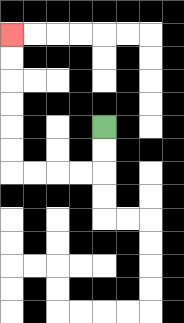{'start': '[4, 5]', 'end': '[0, 1]', 'path_directions': 'D,D,L,L,L,L,U,U,U,U,U,U', 'path_coordinates': '[[4, 5], [4, 6], [4, 7], [3, 7], [2, 7], [1, 7], [0, 7], [0, 6], [0, 5], [0, 4], [0, 3], [0, 2], [0, 1]]'}